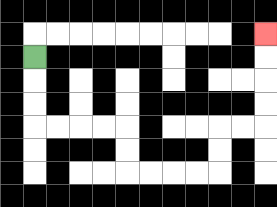{'start': '[1, 2]', 'end': '[11, 1]', 'path_directions': 'D,D,D,R,R,R,R,D,D,R,R,R,R,U,U,R,R,U,U,U,U', 'path_coordinates': '[[1, 2], [1, 3], [1, 4], [1, 5], [2, 5], [3, 5], [4, 5], [5, 5], [5, 6], [5, 7], [6, 7], [7, 7], [8, 7], [9, 7], [9, 6], [9, 5], [10, 5], [11, 5], [11, 4], [11, 3], [11, 2], [11, 1]]'}